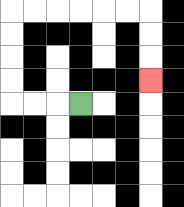{'start': '[3, 4]', 'end': '[6, 3]', 'path_directions': 'L,L,L,U,U,U,U,R,R,R,R,R,R,D,D,D', 'path_coordinates': '[[3, 4], [2, 4], [1, 4], [0, 4], [0, 3], [0, 2], [0, 1], [0, 0], [1, 0], [2, 0], [3, 0], [4, 0], [5, 0], [6, 0], [6, 1], [6, 2], [6, 3]]'}